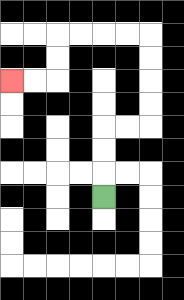{'start': '[4, 8]', 'end': '[0, 3]', 'path_directions': 'U,U,U,R,R,U,U,U,U,L,L,L,L,D,D,L,L', 'path_coordinates': '[[4, 8], [4, 7], [4, 6], [4, 5], [5, 5], [6, 5], [6, 4], [6, 3], [6, 2], [6, 1], [5, 1], [4, 1], [3, 1], [2, 1], [2, 2], [2, 3], [1, 3], [0, 3]]'}